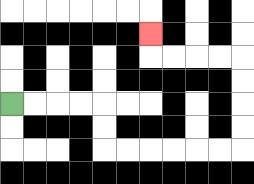{'start': '[0, 4]', 'end': '[6, 1]', 'path_directions': 'R,R,R,R,D,D,R,R,R,R,R,R,U,U,U,U,L,L,L,L,U', 'path_coordinates': '[[0, 4], [1, 4], [2, 4], [3, 4], [4, 4], [4, 5], [4, 6], [5, 6], [6, 6], [7, 6], [8, 6], [9, 6], [10, 6], [10, 5], [10, 4], [10, 3], [10, 2], [9, 2], [8, 2], [7, 2], [6, 2], [6, 1]]'}